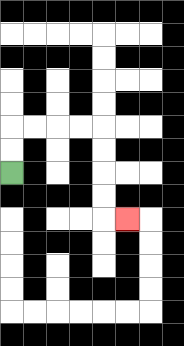{'start': '[0, 7]', 'end': '[5, 9]', 'path_directions': 'U,U,R,R,R,R,D,D,D,D,R', 'path_coordinates': '[[0, 7], [0, 6], [0, 5], [1, 5], [2, 5], [3, 5], [4, 5], [4, 6], [4, 7], [4, 8], [4, 9], [5, 9]]'}